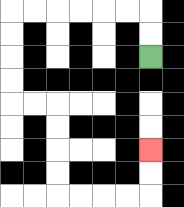{'start': '[6, 2]', 'end': '[6, 6]', 'path_directions': 'U,U,L,L,L,L,L,L,D,D,D,D,R,R,D,D,D,D,R,R,R,R,U,U', 'path_coordinates': '[[6, 2], [6, 1], [6, 0], [5, 0], [4, 0], [3, 0], [2, 0], [1, 0], [0, 0], [0, 1], [0, 2], [0, 3], [0, 4], [1, 4], [2, 4], [2, 5], [2, 6], [2, 7], [2, 8], [3, 8], [4, 8], [5, 8], [6, 8], [6, 7], [6, 6]]'}